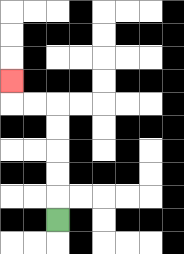{'start': '[2, 9]', 'end': '[0, 3]', 'path_directions': 'U,U,U,U,U,L,L,U', 'path_coordinates': '[[2, 9], [2, 8], [2, 7], [2, 6], [2, 5], [2, 4], [1, 4], [0, 4], [0, 3]]'}